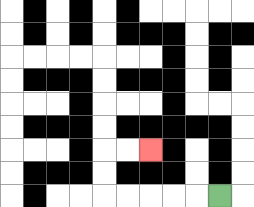{'start': '[9, 8]', 'end': '[6, 6]', 'path_directions': 'L,L,L,L,L,U,U,R,R', 'path_coordinates': '[[9, 8], [8, 8], [7, 8], [6, 8], [5, 8], [4, 8], [4, 7], [4, 6], [5, 6], [6, 6]]'}